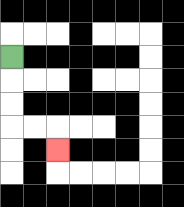{'start': '[0, 2]', 'end': '[2, 6]', 'path_directions': 'D,D,D,R,R,D', 'path_coordinates': '[[0, 2], [0, 3], [0, 4], [0, 5], [1, 5], [2, 5], [2, 6]]'}